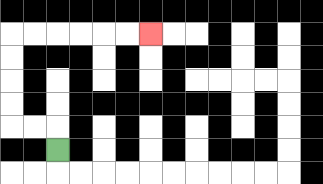{'start': '[2, 6]', 'end': '[6, 1]', 'path_directions': 'U,L,L,U,U,U,U,R,R,R,R,R,R', 'path_coordinates': '[[2, 6], [2, 5], [1, 5], [0, 5], [0, 4], [0, 3], [0, 2], [0, 1], [1, 1], [2, 1], [3, 1], [4, 1], [5, 1], [6, 1]]'}